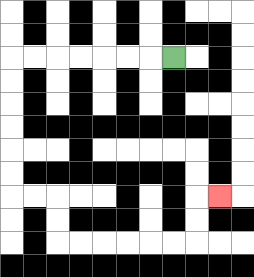{'start': '[7, 2]', 'end': '[9, 8]', 'path_directions': 'L,L,L,L,L,L,L,D,D,D,D,D,D,R,R,D,D,R,R,R,R,R,R,U,U,R', 'path_coordinates': '[[7, 2], [6, 2], [5, 2], [4, 2], [3, 2], [2, 2], [1, 2], [0, 2], [0, 3], [0, 4], [0, 5], [0, 6], [0, 7], [0, 8], [1, 8], [2, 8], [2, 9], [2, 10], [3, 10], [4, 10], [5, 10], [6, 10], [7, 10], [8, 10], [8, 9], [8, 8], [9, 8]]'}